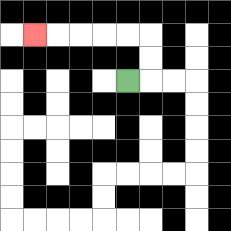{'start': '[5, 3]', 'end': '[1, 1]', 'path_directions': 'R,U,U,L,L,L,L,L', 'path_coordinates': '[[5, 3], [6, 3], [6, 2], [6, 1], [5, 1], [4, 1], [3, 1], [2, 1], [1, 1]]'}